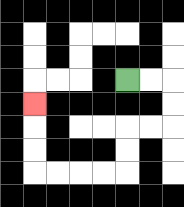{'start': '[5, 3]', 'end': '[1, 4]', 'path_directions': 'R,R,D,D,L,L,D,D,L,L,L,L,U,U,U', 'path_coordinates': '[[5, 3], [6, 3], [7, 3], [7, 4], [7, 5], [6, 5], [5, 5], [5, 6], [5, 7], [4, 7], [3, 7], [2, 7], [1, 7], [1, 6], [1, 5], [1, 4]]'}